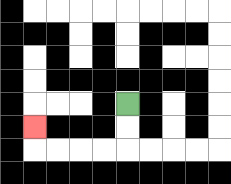{'start': '[5, 4]', 'end': '[1, 5]', 'path_directions': 'D,D,L,L,L,L,U', 'path_coordinates': '[[5, 4], [5, 5], [5, 6], [4, 6], [3, 6], [2, 6], [1, 6], [1, 5]]'}